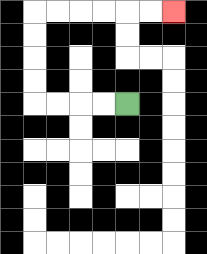{'start': '[5, 4]', 'end': '[7, 0]', 'path_directions': 'L,L,L,L,U,U,U,U,R,R,R,R,R,R', 'path_coordinates': '[[5, 4], [4, 4], [3, 4], [2, 4], [1, 4], [1, 3], [1, 2], [1, 1], [1, 0], [2, 0], [3, 0], [4, 0], [5, 0], [6, 0], [7, 0]]'}